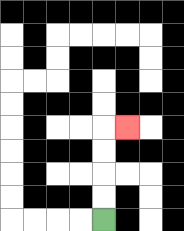{'start': '[4, 9]', 'end': '[5, 5]', 'path_directions': 'U,U,U,U,R', 'path_coordinates': '[[4, 9], [4, 8], [4, 7], [4, 6], [4, 5], [5, 5]]'}